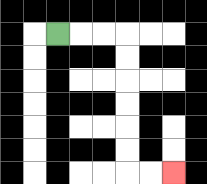{'start': '[2, 1]', 'end': '[7, 7]', 'path_directions': 'R,R,R,D,D,D,D,D,D,R,R', 'path_coordinates': '[[2, 1], [3, 1], [4, 1], [5, 1], [5, 2], [5, 3], [5, 4], [5, 5], [5, 6], [5, 7], [6, 7], [7, 7]]'}